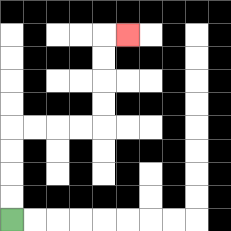{'start': '[0, 9]', 'end': '[5, 1]', 'path_directions': 'U,U,U,U,R,R,R,R,U,U,U,U,R', 'path_coordinates': '[[0, 9], [0, 8], [0, 7], [0, 6], [0, 5], [1, 5], [2, 5], [3, 5], [4, 5], [4, 4], [4, 3], [4, 2], [4, 1], [5, 1]]'}